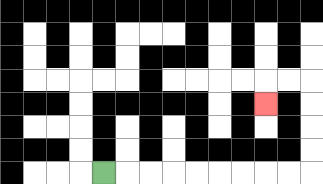{'start': '[4, 7]', 'end': '[11, 4]', 'path_directions': 'R,R,R,R,R,R,R,R,R,U,U,U,U,L,L,D', 'path_coordinates': '[[4, 7], [5, 7], [6, 7], [7, 7], [8, 7], [9, 7], [10, 7], [11, 7], [12, 7], [13, 7], [13, 6], [13, 5], [13, 4], [13, 3], [12, 3], [11, 3], [11, 4]]'}